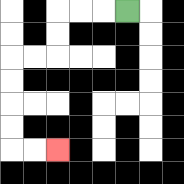{'start': '[5, 0]', 'end': '[2, 6]', 'path_directions': 'L,L,L,D,D,L,L,D,D,D,D,R,R', 'path_coordinates': '[[5, 0], [4, 0], [3, 0], [2, 0], [2, 1], [2, 2], [1, 2], [0, 2], [0, 3], [0, 4], [0, 5], [0, 6], [1, 6], [2, 6]]'}